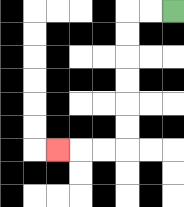{'start': '[7, 0]', 'end': '[2, 6]', 'path_directions': 'L,L,D,D,D,D,D,D,L,L,L', 'path_coordinates': '[[7, 0], [6, 0], [5, 0], [5, 1], [5, 2], [5, 3], [5, 4], [5, 5], [5, 6], [4, 6], [3, 6], [2, 6]]'}